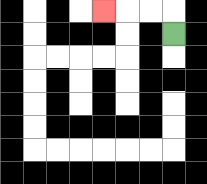{'start': '[7, 1]', 'end': '[4, 0]', 'path_directions': 'U,L,L,L', 'path_coordinates': '[[7, 1], [7, 0], [6, 0], [5, 0], [4, 0]]'}